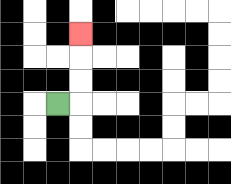{'start': '[2, 4]', 'end': '[3, 1]', 'path_directions': 'R,U,U,U', 'path_coordinates': '[[2, 4], [3, 4], [3, 3], [3, 2], [3, 1]]'}